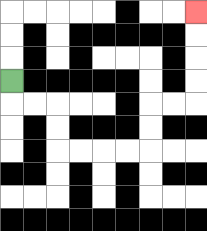{'start': '[0, 3]', 'end': '[8, 0]', 'path_directions': 'D,R,R,D,D,R,R,R,R,U,U,R,R,U,U,U,U', 'path_coordinates': '[[0, 3], [0, 4], [1, 4], [2, 4], [2, 5], [2, 6], [3, 6], [4, 6], [5, 6], [6, 6], [6, 5], [6, 4], [7, 4], [8, 4], [8, 3], [8, 2], [8, 1], [8, 0]]'}